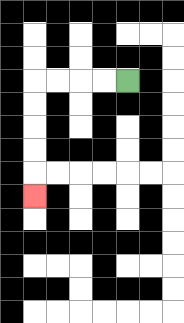{'start': '[5, 3]', 'end': '[1, 8]', 'path_directions': 'L,L,L,L,D,D,D,D,D', 'path_coordinates': '[[5, 3], [4, 3], [3, 3], [2, 3], [1, 3], [1, 4], [1, 5], [1, 6], [1, 7], [1, 8]]'}